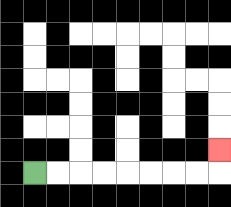{'start': '[1, 7]', 'end': '[9, 6]', 'path_directions': 'R,R,R,R,R,R,R,R,U', 'path_coordinates': '[[1, 7], [2, 7], [3, 7], [4, 7], [5, 7], [6, 7], [7, 7], [8, 7], [9, 7], [9, 6]]'}